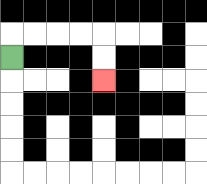{'start': '[0, 2]', 'end': '[4, 3]', 'path_directions': 'U,R,R,R,R,D,D', 'path_coordinates': '[[0, 2], [0, 1], [1, 1], [2, 1], [3, 1], [4, 1], [4, 2], [4, 3]]'}